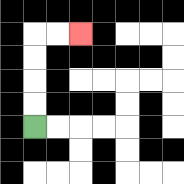{'start': '[1, 5]', 'end': '[3, 1]', 'path_directions': 'U,U,U,U,R,R', 'path_coordinates': '[[1, 5], [1, 4], [1, 3], [1, 2], [1, 1], [2, 1], [3, 1]]'}